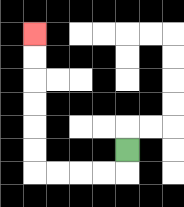{'start': '[5, 6]', 'end': '[1, 1]', 'path_directions': 'D,L,L,L,L,U,U,U,U,U,U', 'path_coordinates': '[[5, 6], [5, 7], [4, 7], [3, 7], [2, 7], [1, 7], [1, 6], [1, 5], [1, 4], [1, 3], [1, 2], [1, 1]]'}